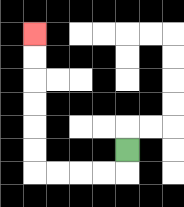{'start': '[5, 6]', 'end': '[1, 1]', 'path_directions': 'D,L,L,L,L,U,U,U,U,U,U', 'path_coordinates': '[[5, 6], [5, 7], [4, 7], [3, 7], [2, 7], [1, 7], [1, 6], [1, 5], [1, 4], [1, 3], [1, 2], [1, 1]]'}